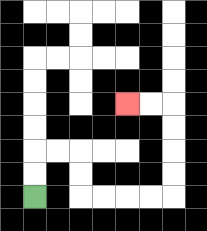{'start': '[1, 8]', 'end': '[5, 4]', 'path_directions': 'U,U,R,R,D,D,R,R,R,R,U,U,U,U,L,L', 'path_coordinates': '[[1, 8], [1, 7], [1, 6], [2, 6], [3, 6], [3, 7], [3, 8], [4, 8], [5, 8], [6, 8], [7, 8], [7, 7], [7, 6], [7, 5], [7, 4], [6, 4], [5, 4]]'}